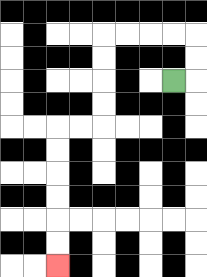{'start': '[7, 3]', 'end': '[2, 11]', 'path_directions': 'R,U,U,L,L,L,L,D,D,D,D,L,L,D,D,D,D,D,D', 'path_coordinates': '[[7, 3], [8, 3], [8, 2], [8, 1], [7, 1], [6, 1], [5, 1], [4, 1], [4, 2], [4, 3], [4, 4], [4, 5], [3, 5], [2, 5], [2, 6], [2, 7], [2, 8], [2, 9], [2, 10], [2, 11]]'}